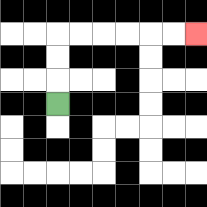{'start': '[2, 4]', 'end': '[8, 1]', 'path_directions': 'U,U,U,R,R,R,R,R,R', 'path_coordinates': '[[2, 4], [2, 3], [2, 2], [2, 1], [3, 1], [4, 1], [5, 1], [6, 1], [7, 1], [8, 1]]'}